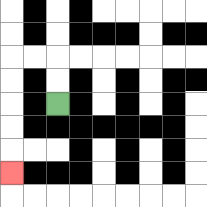{'start': '[2, 4]', 'end': '[0, 7]', 'path_directions': 'U,U,L,L,D,D,D,D,D', 'path_coordinates': '[[2, 4], [2, 3], [2, 2], [1, 2], [0, 2], [0, 3], [0, 4], [0, 5], [0, 6], [0, 7]]'}